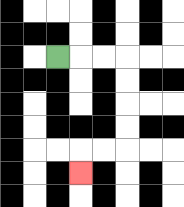{'start': '[2, 2]', 'end': '[3, 7]', 'path_directions': 'R,R,R,D,D,D,D,L,L,D', 'path_coordinates': '[[2, 2], [3, 2], [4, 2], [5, 2], [5, 3], [5, 4], [5, 5], [5, 6], [4, 6], [3, 6], [3, 7]]'}